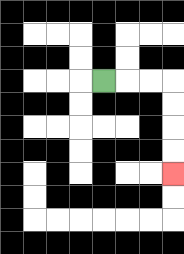{'start': '[4, 3]', 'end': '[7, 7]', 'path_directions': 'R,R,R,D,D,D,D', 'path_coordinates': '[[4, 3], [5, 3], [6, 3], [7, 3], [7, 4], [7, 5], [7, 6], [7, 7]]'}